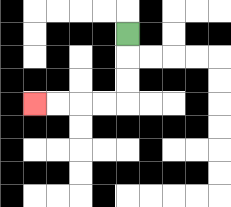{'start': '[5, 1]', 'end': '[1, 4]', 'path_directions': 'D,D,D,L,L,L,L', 'path_coordinates': '[[5, 1], [5, 2], [5, 3], [5, 4], [4, 4], [3, 4], [2, 4], [1, 4]]'}